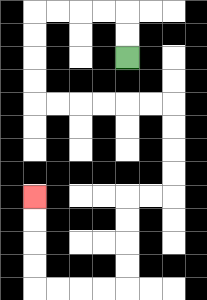{'start': '[5, 2]', 'end': '[1, 8]', 'path_directions': 'U,U,L,L,L,L,D,D,D,D,R,R,R,R,R,R,D,D,D,D,L,L,D,D,D,D,L,L,L,L,U,U,U,U', 'path_coordinates': '[[5, 2], [5, 1], [5, 0], [4, 0], [3, 0], [2, 0], [1, 0], [1, 1], [1, 2], [1, 3], [1, 4], [2, 4], [3, 4], [4, 4], [5, 4], [6, 4], [7, 4], [7, 5], [7, 6], [7, 7], [7, 8], [6, 8], [5, 8], [5, 9], [5, 10], [5, 11], [5, 12], [4, 12], [3, 12], [2, 12], [1, 12], [1, 11], [1, 10], [1, 9], [1, 8]]'}